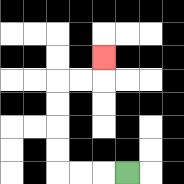{'start': '[5, 7]', 'end': '[4, 2]', 'path_directions': 'L,L,L,U,U,U,U,R,R,U', 'path_coordinates': '[[5, 7], [4, 7], [3, 7], [2, 7], [2, 6], [2, 5], [2, 4], [2, 3], [3, 3], [4, 3], [4, 2]]'}